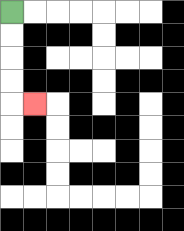{'start': '[0, 0]', 'end': '[1, 4]', 'path_directions': 'D,D,D,D,R', 'path_coordinates': '[[0, 0], [0, 1], [0, 2], [0, 3], [0, 4], [1, 4]]'}